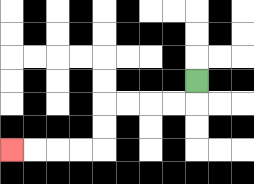{'start': '[8, 3]', 'end': '[0, 6]', 'path_directions': 'D,L,L,L,L,D,D,L,L,L,L', 'path_coordinates': '[[8, 3], [8, 4], [7, 4], [6, 4], [5, 4], [4, 4], [4, 5], [4, 6], [3, 6], [2, 6], [1, 6], [0, 6]]'}